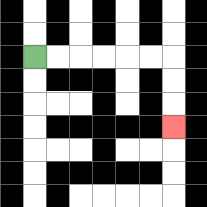{'start': '[1, 2]', 'end': '[7, 5]', 'path_directions': 'R,R,R,R,R,R,D,D,D', 'path_coordinates': '[[1, 2], [2, 2], [3, 2], [4, 2], [5, 2], [6, 2], [7, 2], [7, 3], [7, 4], [7, 5]]'}